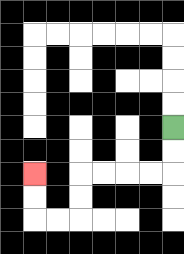{'start': '[7, 5]', 'end': '[1, 7]', 'path_directions': 'D,D,L,L,L,L,D,D,L,L,U,U', 'path_coordinates': '[[7, 5], [7, 6], [7, 7], [6, 7], [5, 7], [4, 7], [3, 7], [3, 8], [3, 9], [2, 9], [1, 9], [1, 8], [1, 7]]'}